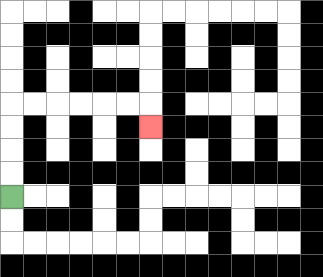{'start': '[0, 8]', 'end': '[6, 5]', 'path_directions': 'U,U,U,U,R,R,R,R,R,R,D', 'path_coordinates': '[[0, 8], [0, 7], [0, 6], [0, 5], [0, 4], [1, 4], [2, 4], [3, 4], [4, 4], [5, 4], [6, 4], [6, 5]]'}